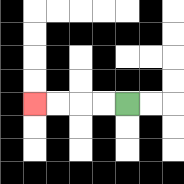{'start': '[5, 4]', 'end': '[1, 4]', 'path_directions': 'L,L,L,L', 'path_coordinates': '[[5, 4], [4, 4], [3, 4], [2, 4], [1, 4]]'}